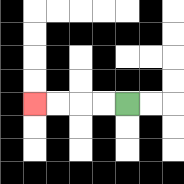{'start': '[5, 4]', 'end': '[1, 4]', 'path_directions': 'L,L,L,L', 'path_coordinates': '[[5, 4], [4, 4], [3, 4], [2, 4], [1, 4]]'}